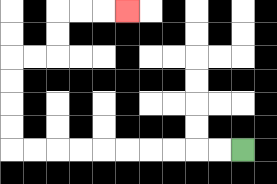{'start': '[10, 6]', 'end': '[5, 0]', 'path_directions': 'L,L,L,L,L,L,L,L,L,L,U,U,U,U,R,R,U,U,R,R,R', 'path_coordinates': '[[10, 6], [9, 6], [8, 6], [7, 6], [6, 6], [5, 6], [4, 6], [3, 6], [2, 6], [1, 6], [0, 6], [0, 5], [0, 4], [0, 3], [0, 2], [1, 2], [2, 2], [2, 1], [2, 0], [3, 0], [4, 0], [5, 0]]'}